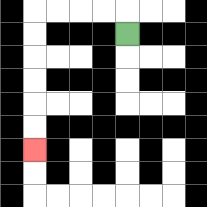{'start': '[5, 1]', 'end': '[1, 6]', 'path_directions': 'U,L,L,L,L,D,D,D,D,D,D', 'path_coordinates': '[[5, 1], [5, 0], [4, 0], [3, 0], [2, 0], [1, 0], [1, 1], [1, 2], [1, 3], [1, 4], [1, 5], [1, 6]]'}